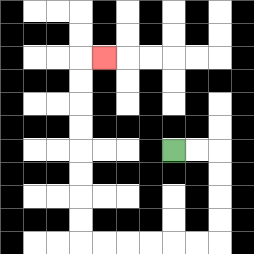{'start': '[7, 6]', 'end': '[4, 2]', 'path_directions': 'R,R,D,D,D,D,L,L,L,L,L,L,U,U,U,U,U,U,U,U,R', 'path_coordinates': '[[7, 6], [8, 6], [9, 6], [9, 7], [9, 8], [9, 9], [9, 10], [8, 10], [7, 10], [6, 10], [5, 10], [4, 10], [3, 10], [3, 9], [3, 8], [3, 7], [3, 6], [3, 5], [3, 4], [3, 3], [3, 2], [4, 2]]'}